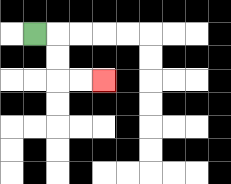{'start': '[1, 1]', 'end': '[4, 3]', 'path_directions': 'R,D,D,R,R', 'path_coordinates': '[[1, 1], [2, 1], [2, 2], [2, 3], [3, 3], [4, 3]]'}